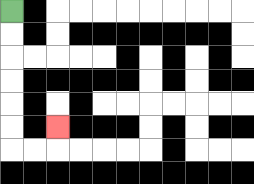{'start': '[0, 0]', 'end': '[2, 5]', 'path_directions': 'D,D,D,D,D,D,R,R,U', 'path_coordinates': '[[0, 0], [0, 1], [0, 2], [0, 3], [0, 4], [0, 5], [0, 6], [1, 6], [2, 6], [2, 5]]'}